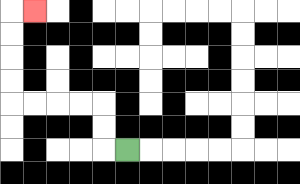{'start': '[5, 6]', 'end': '[1, 0]', 'path_directions': 'L,U,U,L,L,L,L,U,U,U,U,R', 'path_coordinates': '[[5, 6], [4, 6], [4, 5], [4, 4], [3, 4], [2, 4], [1, 4], [0, 4], [0, 3], [0, 2], [0, 1], [0, 0], [1, 0]]'}